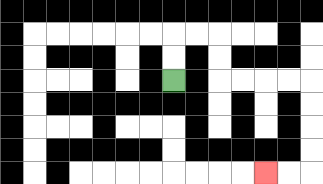{'start': '[7, 3]', 'end': '[11, 7]', 'path_directions': 'U,U,R,R,D,D,R,R,R,R,D,D,D,D,L,L', 'path_coordinates': '[[7, 3], [7, 2], [7, 1], [8, 1], [9, 1], [9, 2], [9, 3], [10, 3], [11, 3], [12, 3], [13, 3], [13, 4], [13, 5], [13, 6], [13, 7], [12, 7], [11, 7]]'}